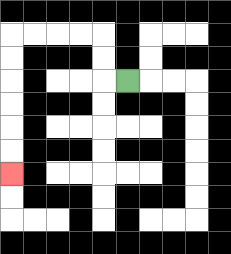{'start': '[5, 3]', 'end': '[0, 7]', 'path_directions': 'L,U,U,L,L,L,L,D,D,D,D,D,D', 'path_coordinates': '[[5, 3], [4, 3], [4, 2], [4, 1], [3, 1], [2, 1], [1, 1], [0, 1], [0, 2], [0, 3], [0, 4], [0, 5], [0, 6], [0, 7]]'}